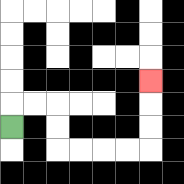{'start': '[0, 5]', 'end': '[6, 3]', 'path_directions': 'U,R,R,D,D,R,R,R,R,U,U,U', 'path_coordinates': '[[0, 5], [0, 4], [1, 4], [2, 4], [2, 5], [2, 6], [3, 6], [4, 6], [5, 6], [6, 6], [6, 5], [6, 4], [6, 3]]'}